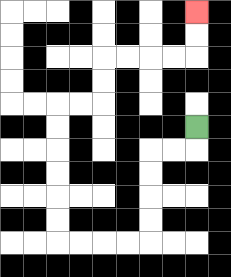{'start': '[8, 5]', 'end': '[8, 0]', 'path_directions': 'D,L,L,D,D,D,D,L,L,L,L,U,U,U,U,U,U,R,R,U,U,R,R,R,R,U,U', 'path_coordinates': '[[8, 5], [8, 6], [7, 6], [6, 6], [6, 7], [6, 8], [6, 9], [6, 10], [5, 10], [4, 10], [3, 10], [2, 10], [2, 9], [2, 8], [2, 7], [2, 6], [2, 5], [2, 4], [3, 4], [4, 4], [4, 3], [4, 2], [5, 2], [6, 2], [7, 2], [8, 2], [8, 1], [8, 0]]'}